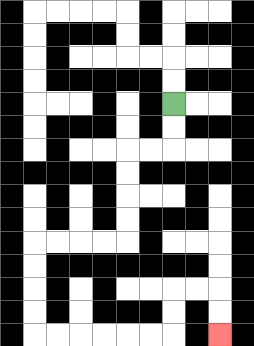{'start': '[7, 4]', 'end': '[9, 14]', 'path_directions': 'D,D,L,L,D,D,D,D,L,L,L,L,D,D,D,D,R,R,R,R,R,R,U,U,R,R,D,D', 'path_coordinates': '[[7, 4], [7, 5], [7, 6], [6, 6], [5, 6], [5, 7], [5, 8], [5, 9], [5, 10], [4, 10], [3, 10], [2, 10], [1, 10], [1, 11], [1, 12], [1, 13], [1, 14], [2, 14], [3, 14], [4, 14], [5, 14], [6, 14], [7, 14], [7, 13], [7, 12], [8, 12], [9, 12], [9, 13], [9, 14]]'}